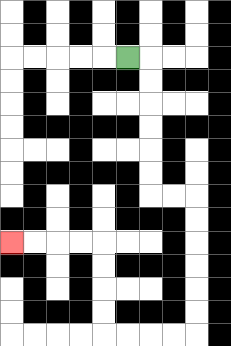{'start': '[5, 2]', 'end': '[0, 10]', 'path_directions': 'R,D,D,D,D,D,D,R,R,D,D,D,D,D,D,L,L,L,L,U,U,U,U,L,L,L,L', 'path_coordinates': '[[5, 2], [6, 2], [6, 3], [6, 4], [6, 5], [6, 6], [6, 7], [6, 8], [7, 8], [8, 8], [8, 9], [8, 10], [8, 11], [8, 12], [8, 13], [8, 14], [7, 14], [6, 14], [5, 14], [4, 14], [4, 13], [4, 12], [4, 11], [4, 10], [3, 10], [2, 10], [1, 10], [0, 10]]'}